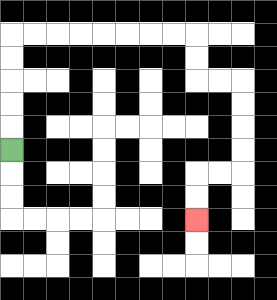{'start': '[0, 6]', 'end': '[8, 9]', 'path_directions': 'U,U,U,U,U,R,R,R,R,R,R,R,R,D,D,R,R,D,D,D,D,L,L,D,D', 'path_coordinates': '[[0, 6], [0, 5], [0, 4], [0, 3], [0, 2], [0, 1], [1, 1], [2, 1], [3, 1], [4, 1], [5, 1], [6, 1], [7, 1], [8, 1], [8, 2], [8, 3], [9, 3], [10, 3], [10, 4], [10, 5], [10, 6], [10, 7], [9, 7], [8, 7], [8, 8], [8, 9]]'}